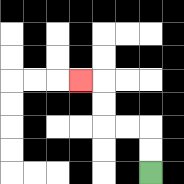{'start': '[6, 7]', 'end': '[3, 3]', 'path_directions': 'U,U,L,L,U,U,L', 'path_coordinates': '[[6, 7], [6, 6], [6, 5], [5, 5], [4, 5], [4, 4], [4, 3], [3, 3]]'}